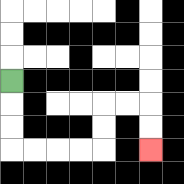{'start': '[0, 3]', 'end': '[6, 6]', 'path_directions': 'D,D,D,R,R,R,R,U,U,R,R,D,D', 'path_coordinates': '[[0, 3], [0, 4], [0, 5], [0, 6], [1, 6], [2, 6], [3, 6], [4, 6], [4, 5], [4, 4], [5, 4], [6, 4], [6, 5], [6, 6]]'}